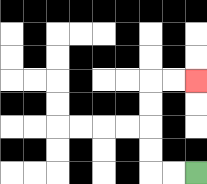{'start': '[8, 7]', 'end': '[8, 3]', 'path_directions': 'L,L,U,U,U,U,R,R', 'path_coordinates': '[[8, 7], [7, 7], [6, 7], [6, 6], [6, 5], [6, 4], [6, 3], [7, 3], [8, 3]]'}